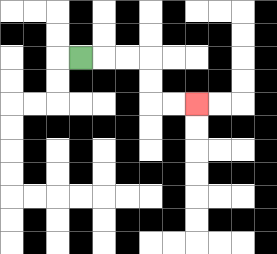{'start': '[3, 2]', 'end': '[8, 4]', 'path_directions': 'R,R,R,D,D,R,R', 'path_coordinates': '[[3, 2], [4, 2], [5, 2], [6, 2], [6, 3], [6, 4], [7, 4], [8, 4]]'}